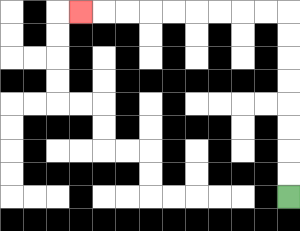{'start': '[12, 8]', 'end': '[3, 0]', 'path_directions': 'U,U,U,U,U,U,U,U,L,L,L,L,L,L,L,L,L', 'path_coordinates': '[[12, 8], [12, 7], [12, 6], [12, 5], [12, 4], [12, 3], [12, 2], [12, 1], [12, 0], [11, 0], [10, 0], [9, 0], [8, 0], [7, 0], [6, 0], [5, 0], [4, 0], [3, 0]]'}